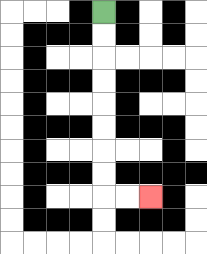{'start': '[4, 0]', 'end': '[6, 8]', 'path_directions': 'D,D,D,D,D,D,D,D,R,R', 'path_coordinates': '[[4, 0], [4, 1], [4, 2], [4, 3], [4, 4], [4, 5], [4, 6], [4, 7], [4, 8], [5, 8], [6, 8]]'}